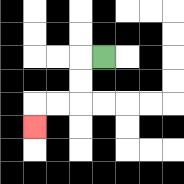{'start': '[4, 2]', 'end': '[1, 5]', 'path_directions': 'L,D,D,L,L,D', 'path_coordinates': '[[4, 2], [3, 2], [3, 3], [3, 4], [2, 4], [1, 4], [1, 5]]'}